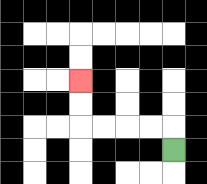{'start': '[7, 6]', 'end': '[3, 3]', 'path_directions': 'U,L,L,L,L,U,U', 'path_coordinates': '[[7, 6], [7, 5], [6, 5], [5, 5], [4, 5], [3, 5], [3, 4], [3, 3]]'}